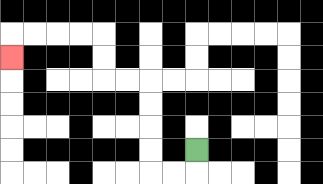{'start': '[8, 6]', 'end': '[0, 2]', 'path_directions': 'D,L,L,U,U,U,U,L,L,U,U,L,L,L,L,D', 'path_coordinates': '[[8, 6], [8, 7], [7, 7], [6, 7], [6, 6], [6, 5], [6, 4], [6, 3], [5, 3], [4, 3], [4, 2], [4, 1], [3, 1], [2, 1], [1, 1], [0, 1], [0, 2]]'}